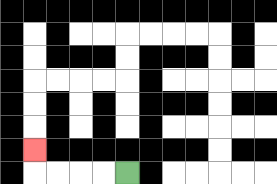{'start': '[5, 7]', 'end': '[1, 6]', 'path_directions': 'L,L,L,L,U', 'path_coordinates': '[[5, 7], [4, 7], [3, 7], [2, 7], [1, 7], [1, 6]]'}